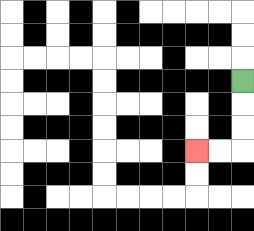{'start': '[10, 3]', 'end': '[8, 6]', 'path_directions': 'D,D,D,L,L', 'path_coordinates': '[[10, 3], [10, 4], [10, 5], [10, 6], [9, 6], [8, 6]]'}